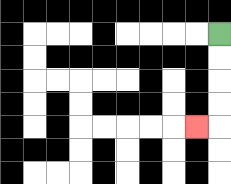{'start': '[9, 1]', 'end': '[8, 5]', 'path_directions': 'D,D,D,D,L', 'path_coordinates': '[[9, 1], [9, 2], [9, 3], [9, 4], [9, 5], [8, 5]]'}